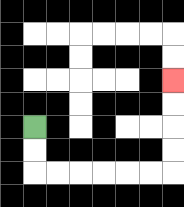{'start': '[1, 5]', 'end': '[7, 3]', 'path_directions': 'D,D,R,R,R,R,R,R,U,U,U,U', 'path_coordinates': '[[1, 5], [1, 6], [1, 7], [2, 7], [3, 7], [4, 7], [5, 7], [6, 7], [7, 7], [7, 6], [7, 5], [7, 4], [7, 3]]'}